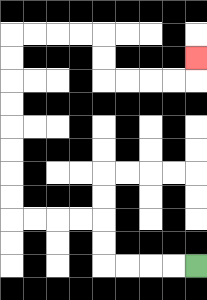{'start': '[8, 11]', 'end': '[8, 2]', 'path_directions': 'L,L,L,L,U,U,L,L,L,L,U,U,U,U,U,U,U,U,R,R,R,R,D,D,R,R,R,R,U', 'path_coordinates': '[[8, 11], [7, 11], [6, 11], [5, 11], [4, 11], [4, 10], [4, 9], [3, 9], [2, 9], [1, 9], [0, 9], [0, 8], [0, 7], [0, 6], [0, 5], [0, 4], [0, 3], [0, 2], [0, 1], [1, 1], [2, 1], [3, 1], [4, 1], [4, 2], [4, 3], [5, 3], [6, 3], [7, 3], [8, 3], [8, 2]]'}